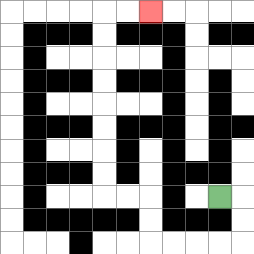{'start': '[9, 8]', 'end': '[6, 0]', 'path_directions': 'R,D,D,L,L,L,L,U,U,L,L,U,U,U,U,U,U,U,U,R,R', 'path_coordinates': '[[9, 8], [10, 8], [10, 9], [10, 10], [9, 10], [8, 10], [7, 10], [6, 10], [6, 9], [6, 8], [5, 8], [4, 8], [4, 7], [4, 6], [4, 5], [4, 4], [4, 3], [4, 2], [4, 1], [4, 0], [5, 0], [6, 0]]'}